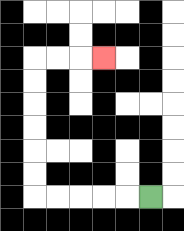{'start': '[6, 8]', 'end': '[4, 2]', 'path_directions': 'L,L,L,L,L,U,U,U,U,U,U,R,R,R', 'path_coordinates': '[[6, 8], [5, 8], [4, 8], [3, 8], [2, 8], [1, 8], [1, 7], [1, 6], [1, 5], [1, 4], [1, 3], [1, 2], [2, 2], [3, 2], [4, 2]]'}